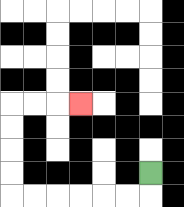{'start': '[6, 7]', 'end': '[3, 4]', 'path_directions': 'D,L,L,L,L,L,L,U,U,U,U,R,R,R', 'path_coordinates': '[[6, 7], [6, 8], [5, 8], [4, 8], [3, 8], [2, 8], [1, 8], [0, 8], [0, 7], [0, 6], [0, 5], [0, 4], [1, 4], [2, 4], [3, 4]]'}